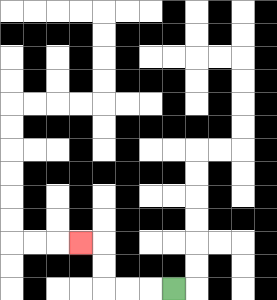{'start': '[7, 12]', 'end': '[3, 10]', 'path_directions': 'L,L,L,U,U,L', 'path_coordinates': '[[7, 12], [6, 12], [5, 12], [4, 12], [4, 11], [4, 10], [3, 10]]'}